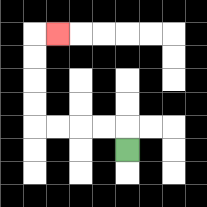{'start': '[5, 6]', 'end': '[2, 1]', 'path_directions': 'U,L,L,L,L,U,U,U,U,R', 'path_coordinates': '[[5, 6], [5, 5], [4, 5], [3, 5], [2, 5], [1, 5], [1, 4], [1, 3], [1, 2], [1, 1], [2, 1]]'}